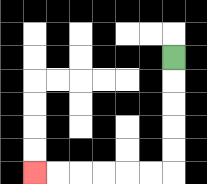{'start': '[7, 2]', 'end': '[1, 7]', 'path_directions': 'D,D,D,D,D,L,L,L,L,L,L', 'path_coordinates': '[[7, 2], [7, 3], [7, 4], [7, 5], [7, 6], [7, 7], [6, 7], [5, 7], [4, 7], [3, 7], [2, 7], [1, 7]]'}